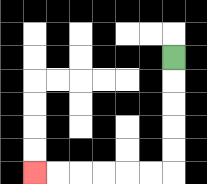{'start': '[7, 2]', 'end': '[1, 7]', 'path_directions': 'D,D,D,D,D,L,L,L,L,L,L', 'path_coordinates': '[[7, 2], [7, 3], [7, 4], [7, 5], [7, 6], [7, 7], [6, 7], [5, 7], [4, 7], [3, 7], [2, 7], [1, 7]]'}